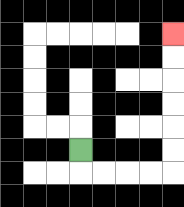{'start': '[3, 6]', 'end': '[7, 1]', 'path_directions': 'D,R,R,R,R,U,U,U,U,U,U', 'path_coordinates': '[[3, 6], [3, 7], [4, 7], [5, 7], [6, 7], [7, 7], [7, 6], [7, 5], [7, 4], [7, 3], [7, 2], [7, 1]]'}